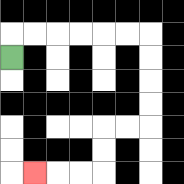{'start': '[0, 2]', 'end': '[1, 7]', 'path_directions': 'U,R,R,R,R,R,R,D,D,D,D,L,L,D,D,L,L,L', 'path_coordinates': '[[0, 2], [0, 1], [1, 1], [2, 1], [3, 1], [4, 1], [5, 1], [6, 1], [6, 2], [6, 3], [6, 4], [6, 5], [5, 5], [4, 5], [4, 6], [4, 7], [3, 7], [2, 7], [1, 7]]'}